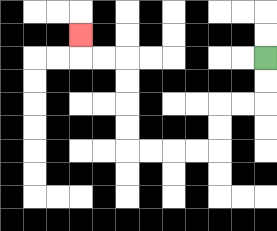{'start': '[11, 2]', 'end': '[3, 1]', 'path_directions': 'D,D,L,L,D,D,L,L,L,L,U,U,U,U,L,L,U', 'path_coordinates': '[[11, 2], [11, 3], [11, 4], [10, 4], [9, 4], [9, 5], [9, 6], [8, 6], [7, 6], [6, 6], [5, 6], [5, 5], [5, 4], [5, 3], [5, 2], [4, 2], [3, 2], [3, 1]]'}